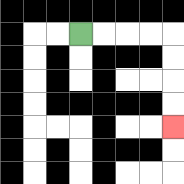{'start': '[3, 1]', 'end': '[7, 5]', 'path_directions': 'R,R,R,R,D,D,D,D', 'path_coordinates': '[[3, 1], [4, 1], [5, 1], [6, 1], [7, 1], [7, 2], [7, 3], [7, 4], [7, 5]]'}